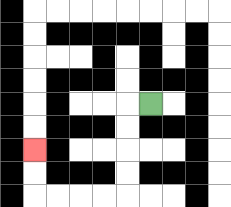{'start': '[6, 4]', 'end': '[1, 6]', 'path_directions': 'L,D,D,D,D,L,L,L,L,U,U', 'path_coordinates': '[[6, 4], [5, 4], [5, 5], [5, 6], [5, 7], [5, 8], [4, 8], [3, 8], [2, 8], [1, 8], [1, 7], [1, 6]]'}